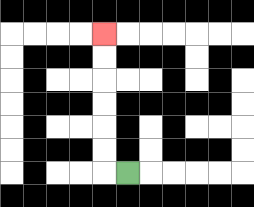{'start': '[5, 7]', 'end': '[4, 1]', 'path_directions': 'L,U,U,U,U,U,U', 'path_coordinates': '[[5, 7], [4, 7], [4, 6], [4, 5], [4, 4], [4, 3], [4, 2], [4, 1]]'}